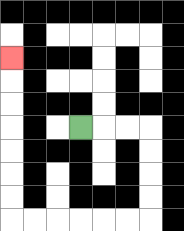{'start': '[3, 5]', 'end': '[0, 2]', 'path_directions': 'R,R,R,D,D,D,D,L,L,L,L,L,L,U,U,U,U,U,U,U', 'path_coordinates': '[[3, 5], [4, 5], [5, 5], [6, 5], [6, 6], [6, 7], [6, 8], [6, 9], [5, 9], [4, 9], [3, 9], [2, 9], [1, 9], [0, 9], [0, 8], [0, 7], [0, 6], [0, 5], [0, 4], [0, 3], [0, 2]]'}